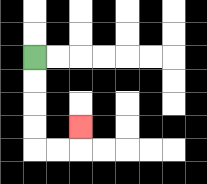{'start': '[1, 2]', 'end': '[3, 5]', 'path_directions': 'D,D,D,D,R,R,U', 'path_coordinates': '[[1, 2], [1, 3], [1, 4], [1, 5], [1, 6], [2, 6], [3, 6], [3, 5]]'}